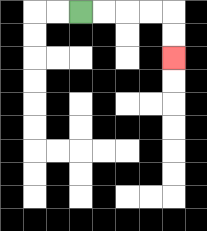{'start': '[3, 0]', 'end': '[7, 2]', 'path_directions': 'R,R,R,R,D,D', 'path_coordinates': '[[3, 0], [4, 0], [5, 0], [6, 0], [7, 0], [7, 1], [7, 2]]'}